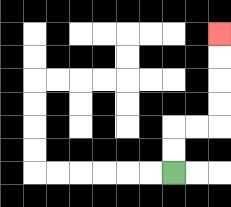{'start': '[7, 7]', 'end': '[9, 1]', 'path_directions': 'U,U,R,R,U,U,U,U', 'path_coordinates': '[[7, 7], [7, 6], [7, 5], [8, 5], [9, 5], [9, 4], [9, 3], [9, 2], [9, 1]]'}